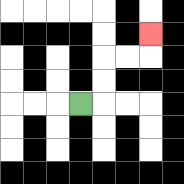{'start': '[3, 4]', 'end': '[6, 1]', 'path_directions': 'R,U,U,R,R,U', 'path_coordinates': '[[3, 4], [4, 4], [4, 3], [4, 2], [5, 2], [6, 2], [6, 1]]'}